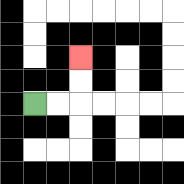{'start': '[1, 4]', 'end': '[3, 2]', 'path_directions': 'R,R,U,U', 'path_coordinates': '[[1, 4], [2, 4], [3, 4], [3, 3], [3, 2]]'}